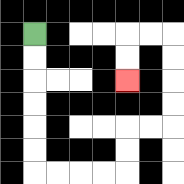{'start': '[1, 1]', 'end': '[5, 3]', 'path_directions': 'D,D,D,D,D,D,R,R,R,R,U,U,R,R,U,U,U,U,L,L,D,D', 'path_coordinates': '[[1, 1], [1, 2], [1, 3], [1, 4], [1, 5], [1, 6], [1, 7], [2, 7], [3, 7], [4, 7], [5, 7], [5, 6], [5, 5], [6, 5], [7, 5], [7, 4], [7, 3], [7, 2], [7, 1], [6, 1], [5, 1], [5, 2], [5, 3]]'}